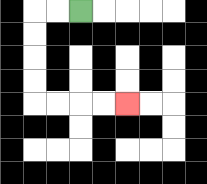{'start': '[3, 0]', 'end': '[5, 4]', 'path_directions': 'L,L,D,D,D,D,R,R,R,R', 'path_coordinates': '[[3, 0], [2, 0], [1, 0], [1, 1], [1, 2], [1, 3], [1, 4], [2, 4], [3, 4], [4, 4], [5, 4]]'}